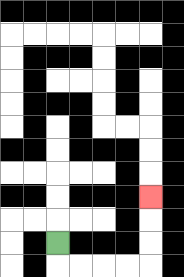{'start': '[2, 10]', 'end': '[6, 8]', 'path_directions': 'D,R,R,R,R,U,U,U', 'path_coordinates': '[[2, 10], [2, 11], [3, 11], [4, 11], [5, 11], [6, 11], [6, 10], [6, 9], [6, 8]]'}